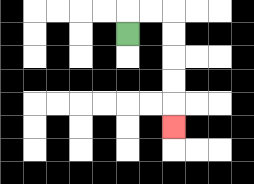{'start': '[5, 1]', 'end': '[7, 5]', 'path_directions': 'U,R,R,D,D,D,D,D', 'path_coordinates': '[[5, 1], [5, 0], [6, 0], [7, 0], [7, 1], [7, 2], [7, 3], [7, 4], [7, 5]]'}